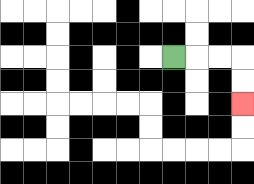{'start': '[7, 2]', 'end': '[10, 4]', 'path_directions': 'R,R,R,D,D', 'path_coordinates': '[[7, 2], [8, 2], [9, 2], [10, 2], [10, 3], [10, 4]]'}